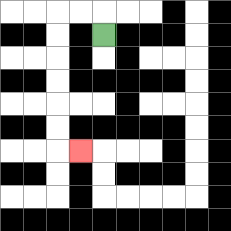{'start': '[4, 1]', 'end': '[3, 6]', 'path_directions': 'U,L,L,D,D,D,D,D,D,R', 'path_coordinates': '[[4, 1], [4, 0], [3, 0], [2, 0], [2, 1], [2, 2], [2, 3], [2, 4], [2, 5], [2, 6], [3, 6]]'}